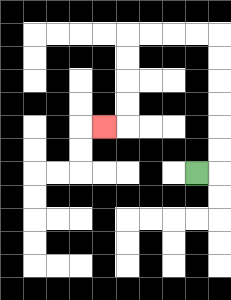{'start': '[8, 7]', 'end': '[4, 5]', 'path_directions': 'R,U,U,U,U,U,U,L,L,L,L,D,D,D,D,L', 'path_coordinates': '[[8, 7], [9, 7], [9, 6], [9, 5], [9, 4], [9, 3], [9, 2], [9, 1], [8, 1], [7, 1], [6, 1], [5, 1], [5, 2], [5, 3], [5, 4], [5, 5], [4, 5]]'}